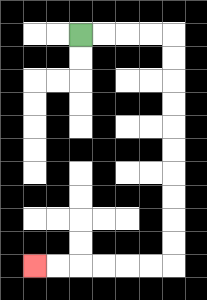{'start': '[3, 1]', 'end': '[1, 11]', 'path_directions': 'R,R,R,R,D,D,D,D,D,D,D,D,D,D,L,L,L,L,L,L', 'path_coordinates': '[[3, 1], [4, 1], [5, 1], [6, 1], [7, 1], [7, 2], [7, 3], [7, 4], [7, 5], [7, 6], [7, 7], [7, 8], [7, 9], [7, 10], [7, 11], [6, 11], [5, 11], [4, 11], [3, 11], [2, 11], [1, 11]]'}